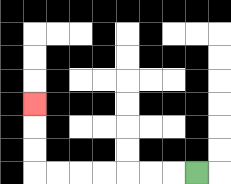{'start': '[8, 7]', 'end': '[1, 4]', 'path_directions': 'L,L,L,L,L,L,L,U,U,U', 'path_coordinates': '[[8, 7], [7, 7], [6, 7], [5, 7], [4, 7], [3, 7], [2, 7], [1, 7], [1, 6], [1, 5], [1, 4]]'}